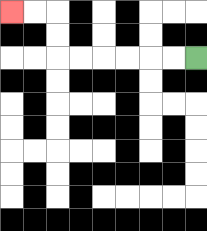{'start': '[8, 2]', 'end': '[0, 0]', 'path_directions': 'L,L,L,L,L,L,U,U,L,L', 'path_coordinates': '[[8, 2], [7, 2], [6, 2], [5, 2], [4, 2], [3, 2], [2, 2], [2, 1], [2, 0], [1, 0], [0, 0]]'}